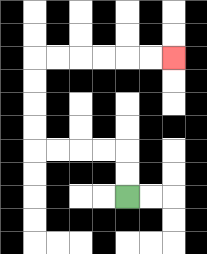{'start': '[5, 8]', 'end': '[7, 2]', 'path_directions': 'U,U,L,L,L,L,U,U,U,U,R,R,R,R,R,R', 'path_coordinates': '[[5, 8], [5, 7], [5, 6], [4, 6], [3, 6], [2, 6], [1, 6], [1, 5], [1, 4], [1, 3], [1, 2], [2, 2], [3, 2], [4, 2], [5, 2], [6, 2], [7, 2]]'}